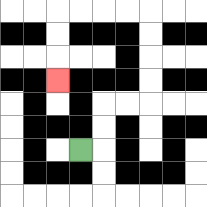{'start': '[3, 6]', 'end': '[2, 3]', 'path_directions': 'R,U,U,R,R,U,U,U,U,L,L,L,L,D,D,D', 'path_coordinates': '[[3, 6], [4, 6], [4, 5], [4, 4], [5, 4], [6, 4], [6, 3], [6, 2], [6, 1], [6, 0], [5, 0], [4, 0], [3, 0], [2, 0], [2, 1], [2, 2], [2, 3]]'}